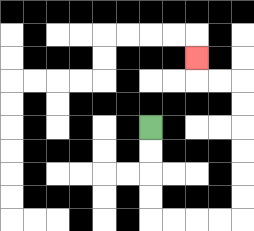{'start': '[6, 5]', 'end': '[8, 2]', 'path_directions': 'D,D,D,D,R,R,R,R,U,U,U,U,U,U,L,L,U', 'path_coordinates': '[[6, 5], [6, 6], [6, 7], [6, 8], [6, 9], [7, 9], [8, 9], [9, 9], [10, 9], [10, 8], [10, 7], [10, 6], [10, 5], [10, 4], [10, 3], [9, 3], [8, 3], [8, 2]]'}